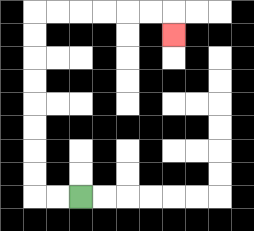{'start': '[3, 8]', 'end': '[7, 1]', 'path_directions': 'L,L,U,U,U,U,U,U,U,U,R,R,R,R,R,R,D', 'path_coordinates': '[[3, 8], [2, 8], [1, 8], [1, 7], [1, 6], [1, 5], [1, 4], [1, 3], [1, 2], [1, 1], [1, 0], [2, 0], [3, 0], [4, 0], [5, 0], [6, 0], [7, 0], [7, 1]]'}